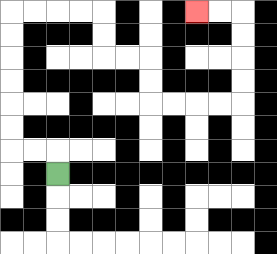{'start': '[2, 7]', 'end': '[8, 0]', 'path_directions': 'U,L,L,U,U,U,U,U,U,R,R,R,R,D,D,R,R,D,D,R,R,R,R,U,U,U,U,L,L', 'path_coordinates': '[[2, 7], [2, 6], [1, 6], [0, 6], [0, 5], [0, 4], [0, 3], [0, 2], [0, 1], [0, 0], [1, 0], [2, 0], [3, 0], [4, 0], [4, 1], [4, 2], [5, 2], [6, 2], [6, 3], [6, 4], [7, 4], [8, 4], [9, 4], [10, 4], [10, 3], [10, 2], [10, 1], [10, 0], [9, 0], [8, 0]]'}